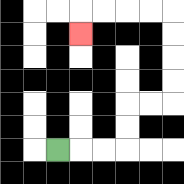{'start': '[2, 6]', 'end': '[3, 1]', 'path_directions': 'R,R,R,U,U,R,R,U,U,U,U,L,L,L,L,D', 'path_coordinates': '[[2, 6], [3, 6], [4, 6], [5, 6], [5, 5], [5, 4], [6, 4], [7, 4], [7, 3], [7, 2], [7, 1], [7, 0], [6, 0], [5, 0], [4, 0], [3, 0], [3, 1]]'}